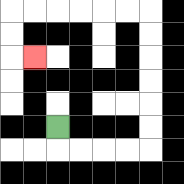{'start': '[2, 5]', 'end': '[1, 2]', 'path_directions': 'D,R,R,R,R,U,U,U,U,U,U,L,L,L,L,L,L,D,D,R', 'path_coordinates': '[[2, 5], [2, 6], [3, 6], [4, 6], [5, 6], [6, 6], [6, 5], [6, 4], [6, 3], [6, 2], [6, 1], [6, 0], [5, 0], [4, 0], [3, 0], [2, 0], [1, 0], [0, 0], [0, 1], [0, 2], [1, 2]]'}